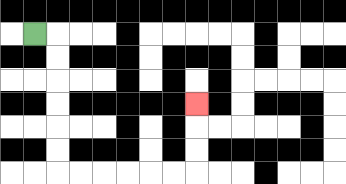{'start': '[1, 1]', 'end': '[8, 4]', 'path_directions': 'R,D,D,D,D,D,D,R,R,R,R,R,R,U,U,U', 'path_coordinates': '[[1, 1], [2, 1], [2, 2], [2, 3], [2, 4], [2, 5], [2, 6], [2, 7], [3, 7], [4, 7], [5, 7], [6, 7], [7, 7], [8, 7], [8, 6], [8, 5], [8, 4]]'}